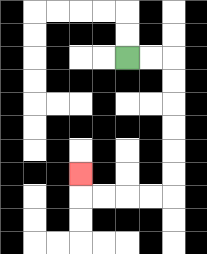{'start': '[5, 2]', 'end': '[3, 7]', 'path_directions': 'R,R,D,D,D,D,D,D,L,L,L,L,U', 'path_coordinates': '[[5, 2], [6, 2], [7, 2], [7, 3], [7, 4], [7, 5], [7, 6], [7, 7], [7, 8], [6, 8], [5, 8], [4, 8], [3, 8], [3, 7]]'}